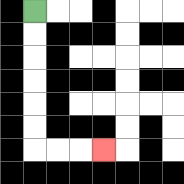{'start': '[1, 0]', 'end': '[4, 6]', 'path_directions': 'D,D,D,D,D,D,R,R,R', 'path_coordinates': '[[1, 0], [1, 1], [1, 2], [1, 3], [1, 4], [1, 5], [1, 6], [2, 6], [3, 6], [4, 6]]'}